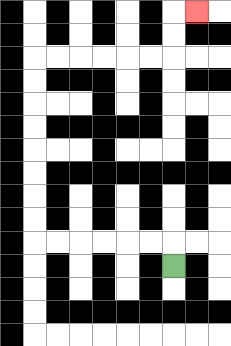{'start': '[7, 11]', 'end': '[8, 0]', 'path_directions': 'U,L,L,L,L,L,L,U,U,U,U,U,U,U,U,R,R,R,R,R,R,U,U,R', 'path_coordinates': '[[7, 11], [7, 10], [6, 10], [5, 10], [4, 10], [3, 10], [2, 10], [1, 10], [1, 9], [1, 8], [1, 7], [1, 6], [1, 5], [1, 4], [1, 3], [1, 2], [2, 2], [3, 2], [4, 2], [5, 2], [6, 2], [7, 2], [7, 1], [7, 0], [8, 0]]'}